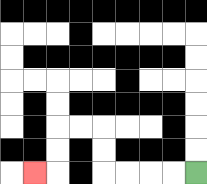{'start': '[8, 7]', 'end': '[1, 7]', 'path_directions': 'L,L,L,L,U,U,L,L,D,D,L', 'path_coordinates': '[[8, 7], [7, 7], [6, 7], [5, 7], [4, 7], [4, 6], [4, 5], [3, 5], [2, 5], [2, 6], [2, 7], [1, 7]]'}